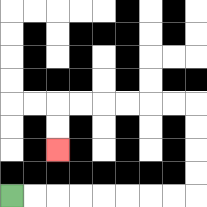{'start': '[0, 8]', 'end': '[2, 6]', 'path_directions': 'R,R,R,R,R,R,R,R,U,U,U,U,L,L,L,L,L,L,D,D', 'path_coordinates': '[[0, 8], [1, 8], [2, 8], [3, 8], [4, 8], [5, 8], [6, 8], [7, 8], [8, 8], [8, 7], [8, 6], [8, 5], [8, 4], [7, 4], [6, 4], [5, 4], [4, 4], [3, 4], [2, 4], [2, 5], [2, 6]]'}